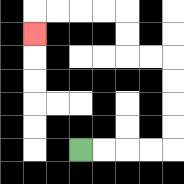{'start': '[3, 6]', 'end': '[1, 1]', 'path_directions': 'R,R,R,R,U,U,U,U,L,L,U,U,L,L,L,L,D', 'path_coordinates': '[[3, 6], [4, 6], [5, 6], [6, 6], [7, 6], [7, 5], [7, 4], [7, 3], [7, 2], [6, 2], [5, 2], [5, 1], [5, 0], [4, 0], [3, 0], [2, 0], [1, 0], [1, 1]]'}